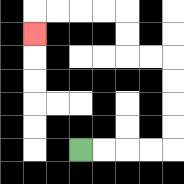{'start': '[3, 6]', 'end': '[1, 1]', 'path_directions': 'R,R,R,R,U,U,U,U,L,L,U,U,L,L,L,L,D', 'path_coordinates': '[[3, 6], [4, 6], [5, 6], [6, 6], [7, 6], [7, 5], [7, 4], [7, 3], [7, 2], [6, 2], [5, 2], [5, 1], [5, 0], [4, 0], [3, 0], [2, 0], [1, 0], [1, 1]]'}